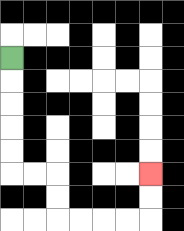{'start': '[0, 2]', 'end': '[6, 7]', 'path_directions': 'D,D,D,D,D,R,R,D,D,R,R,R,R,U,U', 'path_coordinates': '[[0, 2], [0, 3], [0, 4], [0, 5], [0, 6], [0, 7], [1, 7], [2, 7], [2, 8], [2, 9], [3, 9], [4, 9], [5, 9], [6, 9], [6, 8], [6, 7]]'}